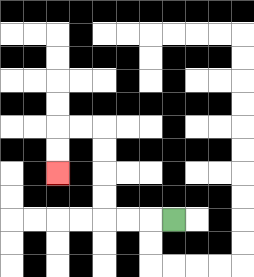{'start': '[7, 9]', 'end': '[2, 7]', 'path_directions': 'L,L,L,U,U,U,U,L,L,D,D', 'path_coordinates': '[[7, 9], [6, 9], [5, 9], [4, 9], [4, 8], [4, 7], [4, 6], [4, 5], [3, 5], [2, 5], [2, 6], [2, 7]]'}